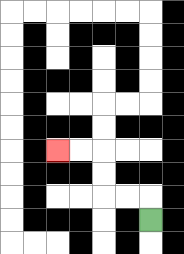{'start': '[6, 9]', 'end': '[2, 6]', 'path_directions': 'U,L,L,U,U,L,L', 'path_coordinates': '[[6, 9], [6, 8], [5, 8], [4, 8], [4, 7], [4, 6], [3, 6], [2, 6]]'}